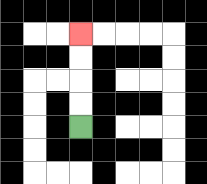{'start': '[3, 5]', 'end': '[3, 1]', 'path_directions': 'U,U,U,U', 'path_coordinates': '[[3, 5], [3, 4], [3, 3], [3, 2], [3, 1]]'}